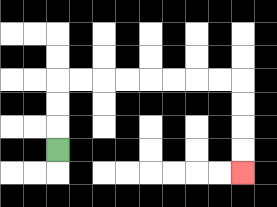{'start': '[2, 6]', 'end': '[10, 7]', 'path_directions': 'U,U,U,R,R,R,R,R,R,R,R,D,D,D,D', 'path_coordinates': '[[2, 6], [2, 5], [2, 4], [2, 3], [3, 3], [4, 3], [5, 3], [6, 3], [7, 3], [8, 3], [9, 3], [10, 3], [10, 4], [10, 5], [10, 6], [10, 7]]'}